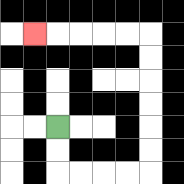{'start': '[2, 5]', 'end': '[1, 1]', 'path_directions': 'D,D,R,R,R,R,U,U,U,U,U,U,L,L,L,L,L', 'path_coordinates': '[[2, 5], [2, 6], [2, 7], [3, 7], [4, 7], [5, 7], [6, 7], [6, 6], [6, 5], [6, 4], [6, 3], [6, 2], [6, 1], [5, 1], [4, 1], [3, 1], [2, 1], [1, 1]]'}